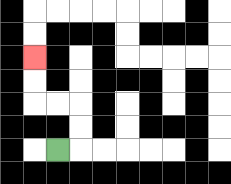{'start': '[2, 6]', 'end': '[1, 2]', 'path_directions': 'R,U,U,L,L,U,U', 'path_coordinates': '[[2, 6], [3, 6], [3, 5], [3, 4], [2, 4], [1, 4], [1, 3], [1, 2]]'}